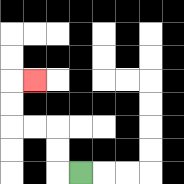{'start': '[3, 7]', 'end': '[1, 3]', 'path_directions': 'L,U,U,L,L,U,U,R', 'path_coordinates': '[[3, 7], [2, 7], [2, 6], [2, 5], [1, 5], [0, 5], [0, 4], [0, 3], [1, 3]]'}